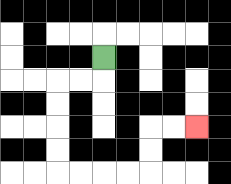{'start': '[4, 2]', 'end': '[8, 5]', 'path_directions': 'D,L,L,D,D,D,D,R,R,R,R,U,U,R,R', 'path_coordinates': '[[4, 2], [4, 3], [3, 3], [2, 3], [2, 4], [2, 5], [2, 6], [2, 7], [3, 7], [4, 7], [5, 7], [6, 7], [6, 6], [6, 5], [7, 5], [8, 5]]'}